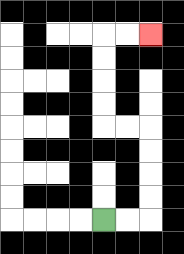{'start': '[4, 9]', 'end': '[6, 1]', 'path_directions': 'R,R,U,U,U,U,L,L,U,U,U,U,R,R', 'path_coordinates': '[[4, 9], [5, 9], [6, 9], [6, 8], [6, 7], [6, 6], [6, 5], [5, 5], [4, 5], [4, 4], [4, 3], [4, 2], [4, 1], [5, 1], [6, 1]]'}